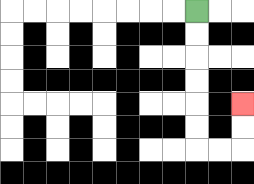{'start': '[8, 0]', 'end': '[10, 4]', 'path_directions': 'D,D,D,D,D,D,R,R,U,U', 'path_coordinates': '[[8, 0], [8, 1], [8, 2], [8, 3], [8, 4], [8, 5], [8, 6], [9, 6], [10, 6], [10, 5], [10, 4]]'}